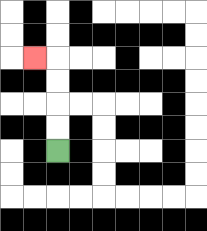{'start': '[2, 6]', 'end': '[1, 2]', 'path_directions': 'U,U,U,U,L', 'path_coordinates': '[[2, 6], [2, 5], [2, 4], [2, 3], [2, 2], [1, 2]]'}